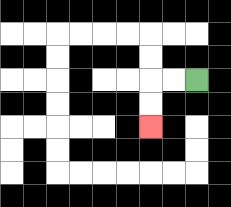{'start': '[8, 3]', 'end': '[6, 5]', 'path_directions': 'L,L,D,D', 'path_coordinates': '[[8, 3], [7, 3], [6, 3], [6, 4], [6, 5]]'}